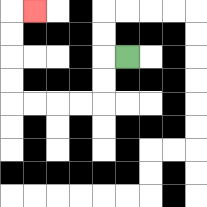{'start': '[5, 2]', 'end': '[1, 0]', 'path_directions': 'L,D,D,L,L,L,L,U,U,U,U,R', 'path_coordinates': '[[5, 2], [4, 2], [4, 3], [4, 4], [3, 4], [2, 4], [1, 4], [0, 4], [0, 3], [0, 2], [0, 1], [0, 0], [1, 0]]'}